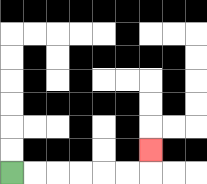{'start': '[0, 7]', 'end': '[6, 6]', 'path_directions': 'R,R,R,R,R,R,U', 'path_coordinates': '[[0, 7], [1, 7], [2, 7], [3, 7], [4, 7], [5, 7], [6, 7], [6, 6]]'}